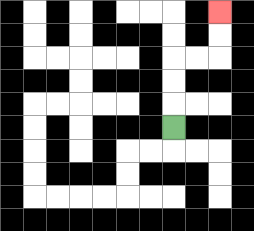{'start': '[7, 5]', 'end': '[9, 0]', 'path_directions': 'U,U,U,R,R,U,U', 'path_coordinates': '[[7, 5], [7, 4], [7, 3], [7, 2], [8, 2], [9, 2], [9, 1], [9, 0]]'}